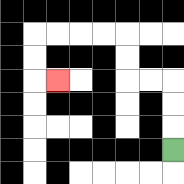{'start': '[7, 6]', 'end': '[2, 3]', 'path_directions': 'U,U,U,L,L,U,U,L,L,L,L,D,D,R', 'path_coordinates': '[[7, 6], [7, 5], [7, 4], [7, 3], [6, 3], [5, 3], [5, 2], [5, 1], [4, 1], [3, 1], [2, 1], [1, 1], [1, 2], [1, 3], [2, 3]]'}